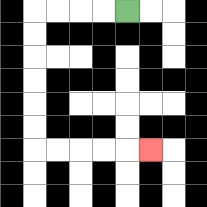{'start': '[5, 0]', 'end': '[6, 6]', 'path_directions': 'L,L,L,L,D,D,D,D,D,D,R,R,R,R,R', 'path_coordinates': '[[5, 0], [4, 0], [3, 0], [2, 0], [1, 0], [1, 1], [1, 2], [1, 3], [1, 4], [1, 5], [1, 6], [2, 6], [3, 6], [4, 6], [5, 6], [6, 6]]'}